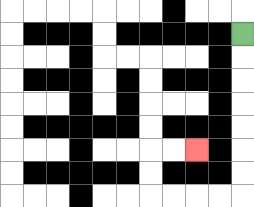{'start': '[10, 1]', 'end': '[8, 6]', 'path_directions': 'D,D,D,D,D,D,D,L,L,L,L,U,U,R,R', 'path_coordinates': '[[10, 1], [10, 2], [10, 3], [10, 4], [10, 5], [10, 6], [10, 7], [10, 8], [9, 8], [8, 8], [7, 8], [6, 8], [6, 7], [6, 6], [7, 6], [8, 6]]'}